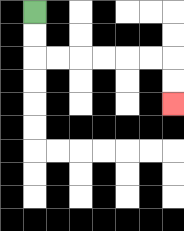{'start': '[1, 0]', 'end': '[7, 4]', 'path_directions': 'D,D,R,R,R,R,R,R,D,D', 'path_coordinates': '[[1, 0], [1, 1], [1, 2], [2, 2], [3, 2], [4, 2], [5, 2], [6, 2], [7, 2], [7, 3], [7, 4]]'}